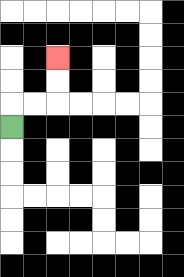{'start': '[0, 5]', 'end': '[2, 2]', 'path_directions': 'U,R,R,U,U', 'path_coordinates': '[[0, 5], [0, 4], [1, 4], [2, 4], [2, 3], [2, 2]]'}